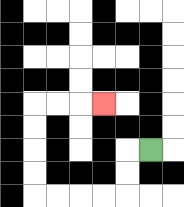{'start': '[6, 6]', 'end': '[4, 4]', 'path_directions': 'L,D,D,L,L,L,L,U,U,U,U,R,R,R', 'path_coordinates': '[[6, 6], [5, 6], [5, 7], [5, 8], [4, 8], [3, 8], [2, 8], [1, 8], [1, 7], [1, 6], [1, 5], [1, 4], [2, 4], [3, 4], [4, 4]]'}